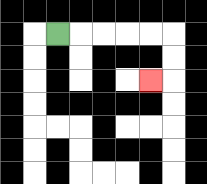{'start': '[2, 1]', 'end': '[6, 3]', 'path_directions': 'R,R,R,R,R,D,D,L', 'path_coordinates': '[[2, 1], [3, 1], [4, 1], [5, 1], [6, 1], [7, 1], [7, 2], [7, 3], [6, 3]]'}